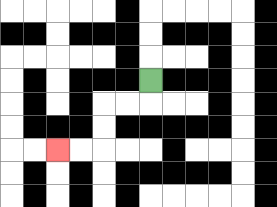{'start': '[6, 3]', 'end': '[2, 6]', 'path_directions': 'D,L,L,D,D,L,L', 'path_coordinates': '[[6, 3], [6, 4], [5, 4], [4, 4], [4, 5], [4, 6], [3, 6], [2, 6]]'}